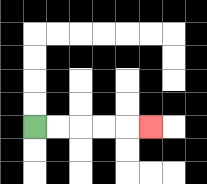{'start': '[1, 5]', 'end': '[6, 5]', 'path_directions': 'R,R,R,R,R', 'path_coordinates': '[[1, 5], [2, 5], [3, 5], [4, 5], [5, 5], [6, 5]]'}